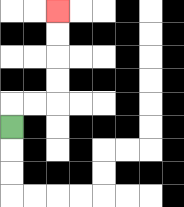{'start': '[0, 5]', 'end': '[2, 0]', 'path_directions': 'U,R,R,U,U,U,U', 'path_coordinates': '[[0, 5], [0, 4], [1, 4], [2, 4], [2, 3], [2, 2], [2, 1], [2, 0]]'}